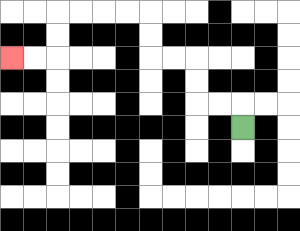{'start': '[10, 5]', 'end': '[0, 2]', 'path_directions': 'U,L,L,U,U,L,L,U,U,L,L,L,L,D,D,L,L', 'path_coordinates': '[[10, 5], [10, 4], [9, 4], [8, 4], [8, 3], [8, 2], [7, 2], [6, 2], [6, 1], [6, 0], [5, 0], [4, 0], [3, 0], [2, 0], [2, 1], [2, 2], [1, 2], [0, 2]]'}